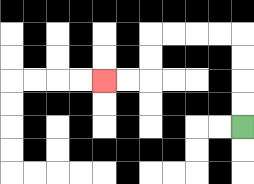{'start': '[10, 5]', 'end': '[4, 3]', 'path_directions': 'U,U,U,U,L,L,L,L,D,D,L,L', 'path_coordinates': '[[10, 5], [10, 4], [10, 3], [10, 2], [10, 1], [9, 1], [8, 1], [7, 1], [6, 1], [6, 2], [6, 3], [5, 3], [4, 3]]'}